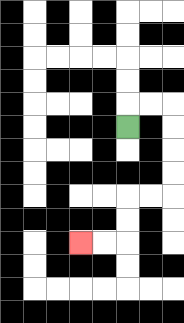{'start': '[5, 5]', 'end': '[3, 10]', 'path_directions': 'U,R,R,D,D,D,D,L,L,D,D,L,L', 'path_coordinates': '[[5, 5], [5, 4], [6, 4], [7, 4], [7, 5], [7, 6], [7, 7], [7, 8], [6, 8], [5, 8], [5, 9], [5, 10], [4, 10], [3, 10]]'}